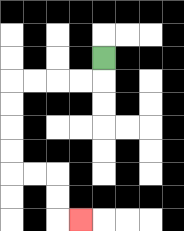{'start': '[4, 2]', 'end': '[3, 9]', 'path_directions': 'D,L,L,L,L,D,D,D,D,R,R,D,D,R', 'path_coordinates': '[[4, 2], [4, 3], [3, 3], [2, 3], [1, 3], [0, 3], [0, 4], [0, 5], [0, 6], [0, 7], [1, 7], [2, 7], [2, 8], [2, 9], [3, 9]]'}